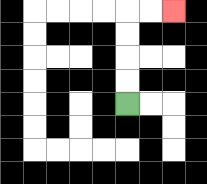{'start': '[5, 4]', 'end': '[7, 0]', 'path_directions': 'U,U,U,U,R,R', 'path_coordinates': '[[5, 4], [5, 3], [5, 2], [5, 1], [5, 0], [6, 0], [7, 0]]'}